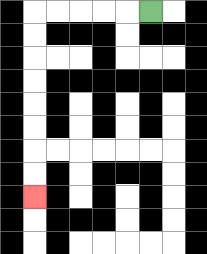{'start': '[6, 0]', 'end': '[1, 8]', 'path_directions': 'L,L,L,L,L,D,D,D,D,D,D,D,D', 'path_coordinates': '[[6, 0], [5, 0], [4, 0], [3, 0], [2, 0], [1, 0], [1, 1], [1, 2], [1, 3], [1, 4], [1, 5], [1, 6], [1, 7], [1, 8]]'}